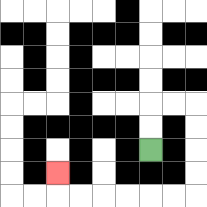{'start': '[6, 6]', 'end': '[2, 7]', 'path_directions': 'U,U,R,R,D,D,D,D,L,L,L,L,L,L,U', 'path_coordinates': '[[6, 6], [6, 5], [6, 4], [7, 4], [8, 4], [8, 5], [8, 6], [8, 7], [8, 8], [7, 8], [6, 8], [5, 8], [4, 8], [3, 8], [2, 8], [2, 7]]'}